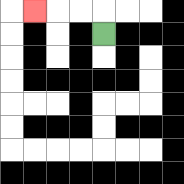{'start': '[4, 1]', 'end': '[1, 0]', 'path_directions': 'U,L,L,L', 'path_coordinates': '[[4, 1], [4, 0], [3, 0], [2, 0], [1, 0]]'}